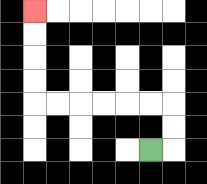{'start': '[6, 6]', 'end': '[1, 0]', 'path_directions': 'R,U,U,L,L,L,L,L,L,U,U,U,U', 'path_coordinates': '[[6, 6], [7, 6], [7, 5], [7, 4], [6, 4], [5, 4], [4, 4], [3, 4], [2, 4], [1, 4], [1, 3], [1, 2], [1, 1], [1, 0]]'}